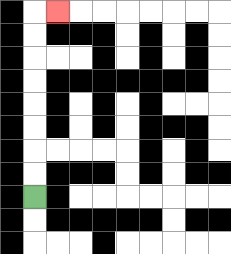{'start': '[1, 8]', 'end': '[2, 0]', 'path_directions': 'U,U,U,U,U,U,U,U,R', 'path_coordinates': '[[1, 8], [1, 7], [1, 6], [1, 5], [1, 4], [1, 3], [1, 2], [1, 1], [1, 0], [2, 0]]'}